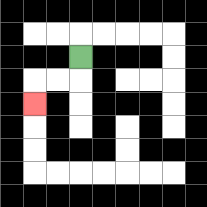{'start': '[3, 2]', 'end': '[1, 4]', 'path_directions': 'D,L,L,D', 'path_coordinates': '[[3, 2], [3, 3], [2, 3], [1, 3], [1, 4]]'}